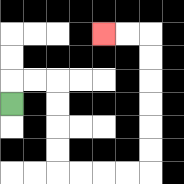{'start': '[0, 4]', 'end': '[4, 1]', 'path_directions': 'U,R,R,D,D,D,D,R,R,R,R,U,U,U,U,U,U,L,L', 'path_coordinates': '[[0, 4], [0, 3], [1, 3], [2, 3], [2, 4], [2, 5], [2, 6], [2, 7], [3, 7], [4, 7], [5, 7], [6, 7], [6, 6], [6, 5], [6, 4], [6, 3], [6, 2], [6, 1], [5, 1], [4, 1]]'}